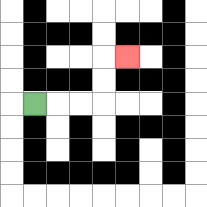{'start': '[1, 4]', 'end': '[5, 2]', 'path_directions': 'R,R,R,U,U,R', 'path_coordinates': '[[1, 4], [2, 4], [3, 4], [4, 4], [4, 3], [4, 2], [5, 2]]'}